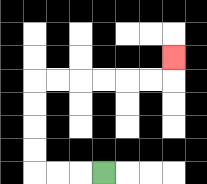{'start': '[4, 7]', 'end': '[7, 2]', 'path_directions': 'L,L,L,U,U,U,U,R,R,R,R,R,R,U', 'path_coordinates': '[[4, 7], [3, 7], [2, 7], [1, 7], [1, 6], [1, 5], [1, 4], [1, 3], [2, 3], [3, 3], [4, 3], [5, 3], [6, 3], [7, 3], [7, 2]]'}